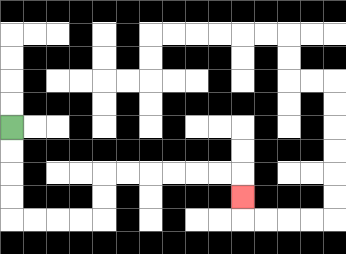{'start': '[0, 5]', 'end': '[10, 8]', 'path_directions': 'D,D,D,D,R,R,R,R,U,U,R,R,R,R,R,R,D', 'path_coordinates': '[[0, 5], [0, 6], [0, 7], [0, 8], [0, 9], [1, 9], [2, 9], [3, 9], [4, 9], [4, 8], [4, 7], [5, 7], [6, 7], [7, 7], [8, 7], [9, 7], [10, 7], [10, 8]]'}